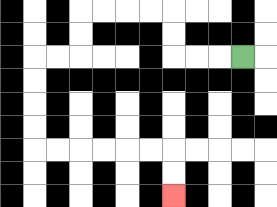{'start': '[10, 2]', 'end': '[7, 8]', 'path_directions': 'L,L,L,U,U,L,L,L,L,D,D,L,L,D,D,D,D,R,R,R,R,R,R,D,D', 'path_coordinates': '[[10, 2], [9, 2], [8, 2], [7, 2], [7, 1], [7, 0], [6, 0], [5, 0], [4, 0], [3, 0], [3, 1], [3, 2], [2, 2], [1, 2], [1, 3], [1, 4], [1, 5], [1, 6], [2, 6], [3, 6], [4, 6], [5, 6], [6, 6], [7, 6], [7, 7], [7, 8]]'}